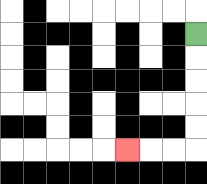{'start': '[8, 1]', 'end': '[5, 6]', 'path_directions': 'D,D,D,D,D,L,L,L', 'path_coordinates': '[[8, 1], [8, 2], [8, 3], [8, 4], [8, 5], [8, 6], [7, 6], [6, 6], [5, 6]]'}